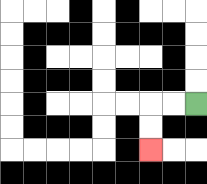{'start': '[8, 4]', 'end': '[6, 6]', 'path_directions': 'L,L,D,D', 'path_coordinates': '[[8, 4], [7, 4], [6, 4], [6, 5], [6, 6]]'}